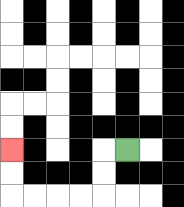{'start': '[5, 6]', 'end': '[0, 6]', 'path_directions': 'L,D,D,L,L,L,L,U,U', 'path_coordinates': '[[5, 6], [4, 6], [4, 7], [4, 8], [3, 8], [2, 8], [1, 8], [0, 8], [0, 7], [0, 6]]'}